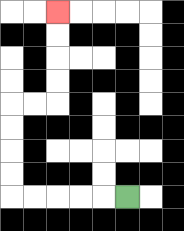{'start': '[5, 8]', 'end': '[2, 0]', 'path_directions': 'L,L,L,L,L,U,U,U,U,R,R,U,U,U,U', 'path_coordinates': '[[5, 8], [4, 8], [3, 8], [2, 8], [1, 8], [0, 8], [0, 7], [0, 6], [0, 5], [0, 4], [1, 4], [2, 4], [2, 3], [2, 2], [2, 1], [2, 0]]'}